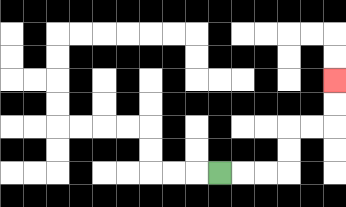{'start': '[9, 7]', 'end': '[14, 3]', 'path_directions': 'R,R,R,U,U,R,R,U,U', 'path_coordinates': '[[9, 7], [10, 7], [11, 7], [12, 7], [12, 6], [12, 5], [13, 5], [14, 5], [14, 4], [14, 3]]'}